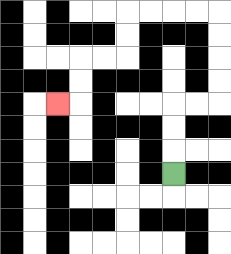{'start': '[7, 7]', 'end': '[2, 4]', 'path_directions': 'U,U,U,R,R,U,U,U,U,L,L,L,L,D,D,L,L,D,D,L', 'path_coordinates': '[[7, 7], [7, 6], [7, 5], [7, 4], [8, 4], [9, 4], [9, 3], [9, 2], [9, 1], [9, 0], [8, 0], [7, 0], [6, 0], [5, 0], [5, 1], [5, 2], [4, 2], [3, 2], [3, 3], [3, 4], [2, 4]]'}